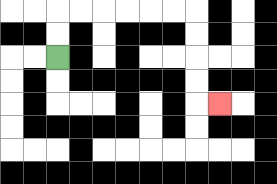{'start': '[2, 2]', 'end': '[9, 4]', 'path_directions': 'U,U,R,R,R,R,R,R,D,D,D,D,R', 'path_coordinates': '[[2, 2], [2, 1], [2, 0], [3, 0], [4, 0], [5, 0], [6, 0], [7, 0], [8, 0], [8, 1], [8, 2], [8, 3], [8, 4], [9, 4]]'}